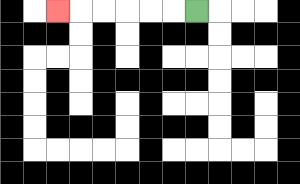{'start': '[8, 0]', 'end': '[2, 0]', 'path_directions': 'L,L,L,L,L,L', 'path_coordinates': '[[8, 0], [7, 0], [6, 0], [5, 0], [4, 0], [3, 0], [2, 0]]'}